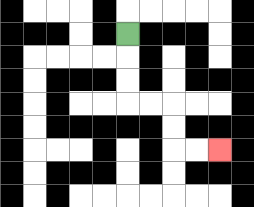{'start': '[5, 1]', 'end': '[9, 6]', 'path_directions': 'D,D,D,R,R,D,D,R,R', 'path_coordinates': '[[5, 1], [5, 2], [5, 3], [5, 4], [6, 4], [7, 4], [7, 5], [7, 6], [8, 6], [9, 6]]'}